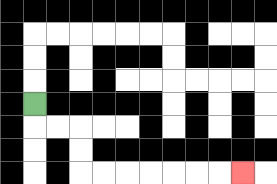{'start': '[1, 4]', 'end': '[10, 7]', 'path_directions': 'D,R,R,D,D,R,R,R,R,R,R,R', 'path_coordinates': '[[1, 4], [1, 5], [2, 5], [3, 5], [3, 6], [3, 7], [4, 7], [5, 7], [6, 7], [7, 7], [8, 7], [9, 7], [10, 7]]'}